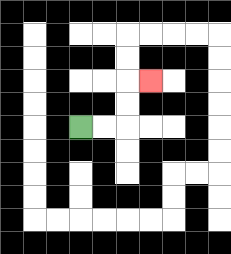{'start': '[3, 5]', 'end': '[6, 3]', 'path_directions': 'R,R,U,U,R', 'path_coordinates': '[[3, 5], [4, 5], [5, 5], [5, 4], [5, 3], [6, 3]]'}